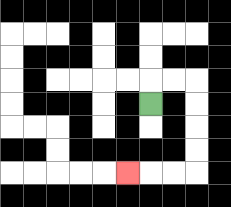{'start': '[6, 4]', 'end': '[5, 7]', 'path_directions': 'U,R,R,D,D,D,D,L,L,L', 'path_coordinates': '[[6, 4], [6, 3], [7, 3], [8, 3], [8, 4], [8, 5], [8, 6], [8, 7], [7, 7], [6, 7], [5, 7]]'}